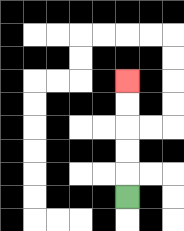{'start': '[5, 8]', 'end': '[5, 3]', 'path_directions': 'U,U,U,U,U', 'path_coordinates': '[[5, 8], [5, 7], [5, 6], [5, 5], [5, 4], [5, 3]]'}